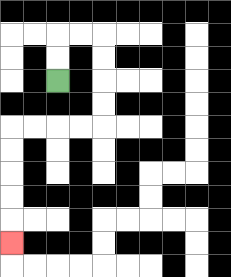{'start': '[2, 3]', 'end': '[0, 10]', 'path_directions': 'U,U,R,R,D,D,D,D,L,L,L,L,D,D,D,D,D', 'path_coordinates': '[[2, 3], [2, 2], [2, 1], [3, 1], [4, 1], [4, 2], [4, 3], [4, 4], [4, 5], [3, 5], [2, 5], [1, 5], [0, 5], [0, 6], [0, 7], [0, 8], [0, 9], [0, 10]]'}